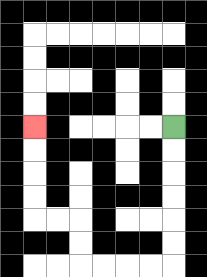{'start': '[7, 5]', 'end': '[1, 5]', 'path_directions': 'D,D,D,D,D,D,L,L,L,L,U,U,L,L,U,U,U,U', 'path_coordinates': '[[7, 5], [7, 6], [7, 7], [7, 8], [7, 9], [7, 10], [7, 11], [6, 11], [5, 11], [4, 11], [3, 11], [3, 10], [3, 9], [2, 9], [1, 9], [1, 8], [1, 7], [1, 6], [1, 5]]'}